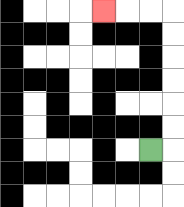{'start': '[6, 6]', 'end': '[4, 0]', 'path_directions': 'R,U,U,U,U,U,U,L,L,L', 'path_coordinates': '[[6, 6], [7, 6], [7, 5], [7, 4], [7, 3], [7, 2], [7, 1], [7, 0], [6, 0], [5, 0], [4, 0]]'}